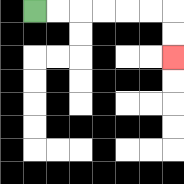{'start': '[1, 0]', 'end': '[7, 2]', 'path_directions': 'R,R,R,R,R,R,D,D', 'path_coordinates': '[[1, 0], [2, 0], [3, 0], [4, 0], [5, 0], [6, 0], [7, 0], [7, 1], [7, 2]]'}